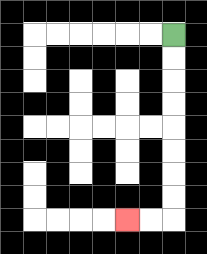{'start': '[7, 1]', 'end': '[5, 9]', 'path_directions': 'D,D,D,D,D,D,D,D,L,L', 'path_coordinates': '[[7, 1], [7, 2], [7, 3], [7, 4], [7, 5], [7, 6], [7, 7], [7, 8], [7, 9], [6, 9], [5, 9]]'}